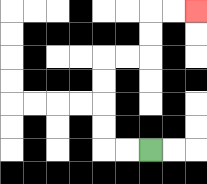{'start': '[6, 6]', 'end': '[8, 0]', 'path_directions': 'L,L,U,U,U,U,R,R,U,U,R,R', 'path_coordinates': '[[6, 6], [5, 6], [4, 6], [4, 5], [4, 4], [4, 3], [4, 2], [5, 2], [6, 2], [6, 1], [6, 0], [7, 0], [8, 0]]'}